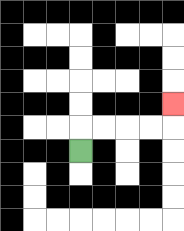{'start': '[3, 6]', 'end': '[7, 4]', 'path_directions': 'U,R,R,R,R,U', 'path_coordinates': '[[3, 6], [3, 5], [4, 5], [5, 5], [6, 5], [7, 5], [7, 4]]'}